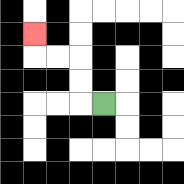{'start': '[4, 4]', 'end': '[1, 1]', 'path_directions': 'L,U,U,L,L,U', 'path_coordinates': '[[4, 4], [3, 4], [3, 3], [3, 2], [2, 2], [1, 2], [1, 1]]'}